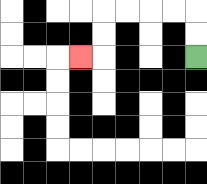{'start': '[8, 2]', 'end': '[3, 2]', 'path_directions': 'U,U,L,L,L,L,D,D,L', 'path_coordinates': '[[8, 2], [8, 1], [8, 0], [7, 0], [6, 0], [5, 0], [4, 0], [4, 1], [4, 2], [3, 2]]'}